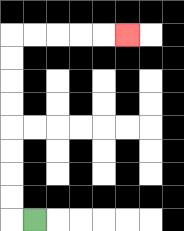{'start': '[1, 9]', 'end': '[5, 1]', 'path_directions': 'L,U,U,U,U,U,U,U,U,R,R,R,R,R', 'path_coordinates': '[[1, 9], [0, 9], [0, 8], [0, 7], [0, 6], [0, 5], [0, 4], [0, 3], [0, 2], [0, 1], [1, 1], [2, 1], [3, 1], [4, 1], [5, 1]]'}